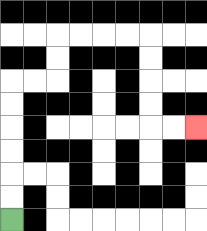{'start': '[0, 9]', 'end': '[8, 5]', 'path_directions': 'U,U,U,U,U,U,R,R,U,U,R,R,R,R,D,D,D,D,R,R', 'path_coordinates': '[[0, 9], [0, 8], [0, 7], [0, 6], [0, 5], [0, 4], [0, 3], [1, 3], [2, 3], [2, 2], [2, 1], [3, 1], [4, 1], [5, 1], [6, 1], [6, 2], [6, 3], [6, 4], [6, 5], [7, 5], [8, 5]]'}